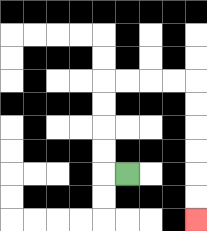{'start': '[5, 7]', 'end': '[8, 9]', 'path_directions': 'L,U,U,U,U,R,R,R,R,D,D,D,D,D,D', 'path_coordinates': '[[5, 7], [4, 7], [4, 6], [4, 5], [4, 4], [4, 3], [5, 3], [6, 3], [7, 3], [8, 3], [8, 4], [8, 5], [8, 6], [8, 7], [8, 8], [8, 9]]'}